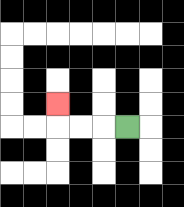{'start': '[5, 5]', 'end': '[2, 4]', 'path_directions': 'L,L,L,U', 'path_coordinates': '[[5, 5], [4, 5], [3, 5], [2, 5], [2, 4]]'}